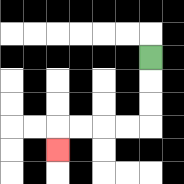{'start': '[6, 2]', 'end': '[2, 6]', 'path_directions': 'D,D,D,L,L,L,L,D', 'path_coordinates': '[[6, 2], [6, 3], [6, 4], [6, 5], [5, 5], [4, 5], [3, 5], [2, 5], [2, 6]]'}